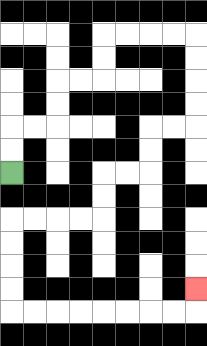{'start': '[0, 7]', 'end': '[8, 12]', 'path_directions': 'U,U,R,R,U,U,R,R,U,U,R,R,R,R,D,D,D,D,L,L,D,D,L,L,D,D,L,L,L,L,D,D,D,D,R,R,R,R,R,R,R,R,U', 'path_coordinates': '[[0, 7], [0, 6], [0, 5], [1, 5], [2, 5], [2, 4], [2, 3], [3, 3], [4, 3], [4, 2], [4, 1], [5, 1], [6, 1], [7, 1], [8, 1], [8, 2], [8, 3], [8, 4], [8, 5], [7, 5], [6, 5], [6, 6], [6, 7], [5, 7], [4, 7], [4, 8], [4, 9], [3, 9], [2, 9], [1, 9], [0, 9], [0, 10], [0, 11], [0, 12], [0, 13], [1, 13], [2, 13], [3, 13], [4, 13], [5, 13], [6, 13], [7, 13], [8, 13], [8, 12]]'}